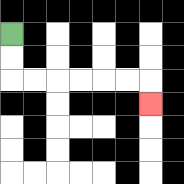{'start': '[0, 1]', 'end': '[6, 4]', 'path_directions': 'D,D,R,R,R,R,R,R,D', 'path_coordinates': '[[0, 1], [0, 2], [0, 3], [1, 3], [2, 3], [3, 3], [4, 3], [5, 3], [6, 3], [6, 4]]'}